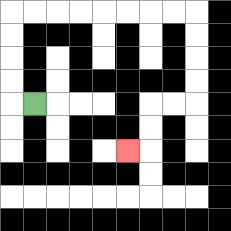{'start': '[1, 4]', 'end': '[5, 6]', 'path_directions': 'L,U,U,U,U,R,R,R,R,R,R,R,R,D,D,D,D,L,L,D,D,L', 'path_coordinates': '[[1, 4], [0, 4], [0, 3], [0, 2], [0, 1], [0, 0], [1, 0], [2, 0], [3, 0], [4, 0], [5, 0], [6, 0], [7, 0], [8, 0], [8, 1], [8, 2], [8, 3], [8, 4], [7, 4], [6, 4], [6, 5], [6, 6], [5, 6]]'}